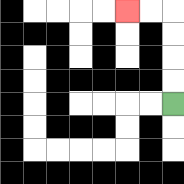{'start': '[7, 4]', 'end': '[5, 0]', 'path_directions': 'U,U,U,U,L,L', 'path_coordinates': '[[7, 4], [7, 3], [7, 2], [7, 1], [7, 0], [6, 0], [5, 0]]'}